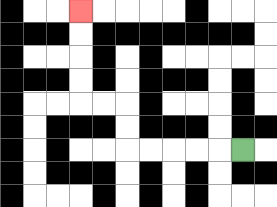{'start': '[10, 6]', 'end': '[3, 0]', 'path_directions': 'L,L,L,L,L,U,U,L,L,U,U,U,U', 'path_coordinates': '[[10, 6], [9, 6], [8, 6], [7, 6], [6, 6], [5, 6], [5, 5], [5, 4], [4, 4], [3, 4], [3, 3], [3, 2], [3, 1], [3, 0]]'}